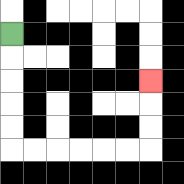{'start': '[0, 1]', 'end': '[6, 3]', 'path_directions': 'D,D,D,D,D,R,R,R,R,R,R,U,U,U', 'path_coordinates': '[[0, 1], [0, 2], [0, 3], [0, 4], [0, 5], [0, 6], [1, 6], [2, 6], [3, 6], [4, 6], [5, 6], [6, 6], [6, 5], [6, 4], [6, 3]]'}